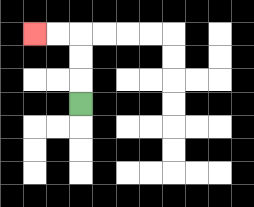{'start': '[3, 4]', 'end': '[1, 1]', 'path_directions': 'U,U,U,L,L', 'path_coordinates': '[[3, 4], [3, 3], [3, 2], [3, 1], [2, 1], [1, 1]]'}